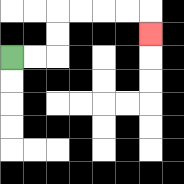{'start': '[0, 2]', 'end': '[6, 1]', 'path_directions': 'R,R,U,U,R,R,R,R,D', 'path_coordinates': '[[0, 2], [1, 2], [2, 2], [2, 1], [2, 0], [3, 0], [4, 0], [5, 0], [6, 0], [6, 1]]'}